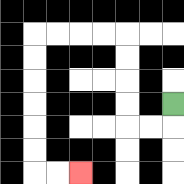{'start': '[7, 4]', 'end': '[3, 7]', 'path_directions': 'D,L,L,U,U,U,U,L,L,L,L,D,D,D,D,D,D,R,R', 'path_coordinates': '[[7, 4], [7, 5], [6, 5], [5, 5], [5, 4], [5, 3], [5, 2], [5, 1], [4, 1], [3, 1], [2, 1], [1, 1], [1, 2], [1, 3], [1, 4], [1, 5], [1, 6], [1, 7], [2, 7], [3, 7]]'}